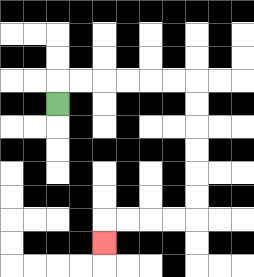{'start': '[2, 4]', 'end': '[4, 10]', 'path_directions': 'U,R,R,R,R,R,R,D,D,D,D,D,D,L,L,L,L,D', 'path_coordinates': '[[2, 4], [2, 3], [3, 3], [4, 3], [5, 3], [6, 3], [7, 3], [8, 3], [8, 4], [8, 5], [8, 6], [8, 7], [8, 8], [8, 9], [7, 9], [6, 9], [5, 9], [4, 9], [4, 10]]'}